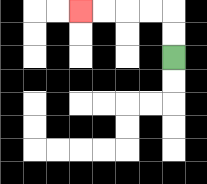{'start': '[7, 2]', 'end': '[3, 0]', 'path_directions': 'U,U,L,L,L,L', 'path_coordinates': '[[7, 2], [7, 1], [7, 0], [6, 0], [5, 0], [4, 0], [3, 0]]'}